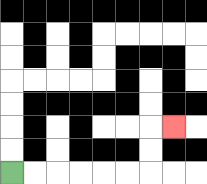{'start': '[0, 7]', 'end': '[7, 5]', 'path_directions': 'R,R,R,R,R,R,U,U,R', 'path_coordinates': '[[0, 7], [1, 7], [2, 7], [3, 7], [4, 7], [5, 7], [6, 7], [6, 6], [6, 5], [7, 5]]'}